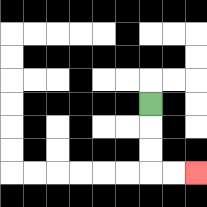{'start': '[6, 4]', 'end': '[8, 7]', 'path_directions': 'D,D,D,R,R', 'path_coordinates': '[[6, 4], [6, 5], [6, 6], [6, 7], [7, 7], [8, 7]]'}